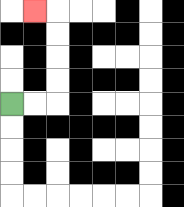{'start': '[0, 4]', 'end': '[1, 0]', 'path_directions': 'R,R,U,U,U,U,L', 'path_coordinates': '[[0, 4], [1, 4], [2, 4], [2, 3], [2, 2], [2, 1], [2, 0], [1, 0]]'}